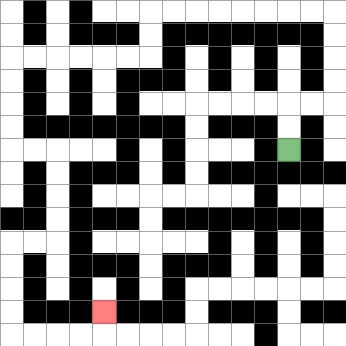{'start': '[12, 6]', 'end': '[4, 13]', 'path_directions': 'U,U,R,R,U,U,U,U,L,L,L,L,L,L,L,L,D,D,L,L,L,L,L,L,D,D,D,D,R,R,D,D,D,D,L,L,D,D,D,D,R,R,R,R,U', 'path_coordinates': '[[12, 6], [12, 5], [12, 4], [13, 4], [14, 4], [14, 3], [14, 2], [14, 1], [14, 0], [13, 0], [12, 0], [11, 0], [10, 0], [9, 0], [8, 0], [7, 0], [6, 0], [6, 1], [6, 2], [5, 2], [4, 2], [3, 2], [2, 2], [1, 2], [0, 2], [0, 3], [0, 4], [0, 5], [0, 6], [1, 6], [2, 6], [2, 7], [2, 8], [2, 9], [2, 10], [1, 10], [0, 10], [0, 11], [0, 12], [0, 13], [0, 14], [1, 14], [2, 14], [3, 14], [4, 14], [4, 13]]'}